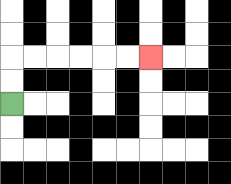{'start': '[0, 4]', 'end': '[6, 2]', 'path_directions': 'U,U,R,R,R,R,R,R', 'path_coordinates': '[[0, 4], [0, 3], [0, 2], [1, 2], [2, 2], [3, 2], [4, 2], [5, 2], [6, 2]]'}